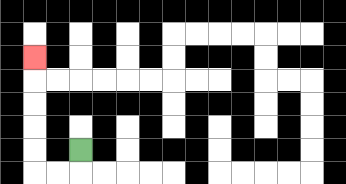{'start': '[3, 6]', 'end': '[1, 2]', 'path_directions': 'D,L,L,U,U,U,U,U', 'path_coordinates': '[[3, 6], [3, 7], [2, 7], [1, 7], [1, 6], [1, 5], [1, 4], [1, 3], [1, 2]]'}